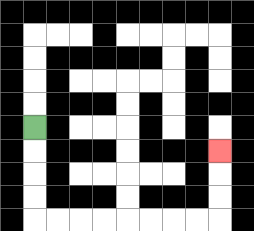{'start': '[1, 5]', 'end': '[9, 6]', 'path_directions': 'D,D,D,D,R,R,R,R,R,R,R,R,U,U,U', 'path_coordinates': '[[1, 5], [1, 6], [1, 7], [1, 8], [1, 9], [2, 9], [3, 9], [4, 9], [5, 9], [6, 9], [7, 9], [8, 9], [9, 9], [9, 8], [9, 7], [9, 6]]'}